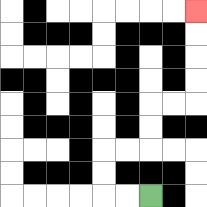{'start': '[6, 8]', 'end': '[8, 0]', 'path_directions': 'L,L,U,U,R,R,U,U,R,R,U,U,U,U', 'path_coordinates': '[[6, 8], [5, 8], [4, 8], [4, 7], [4, 6], [5, 6], [6, 6], [6, 5], [6, 4], [7, 4], [8, 4], [8, 3], [8, 2], [8, 1], [8, 0]]'}